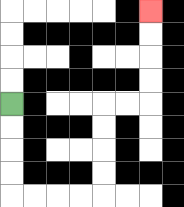{'start': '[0, 4]', 'end': '[6, 0]', 'path_directions': 'D,D,D,D,R,R,R,R,U,U,U,U,R,R,U,U,U,U', 'path_coordinates': '[[0, 4], [0, 5], [0, 6], [0, 7], [0, 8], [1, 8], [2, 8], [3, 8], [4, 8], [4, 7], [4, 6], [4, 5], [4, 4], [5, 4], [6, 4], [6, 3], [6, 2], [6, 1], [6, 0]]'}